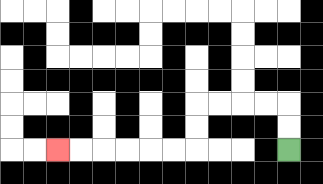{'start': '[12, 6]', 'end': '[2, 6]', 'path_directions': 'U,U,L,L,L,L,D,D,L,L,L,L,L,L', 'path_coordinates': '[[12, 6], [12, 5], [12, 4], [11, 4], [10, 4], [9, 4], [8, 4], [8, 5], [8, 6], [7, 6], [6, 6], [5, 6], [4, 6], [3, 6], [2, 6]]'}